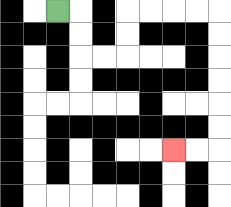{'start': '[2, 0]', 'end': '[7, 6]', 'path_directions': 'R,D,D,R,R,U,U,R,R,R,R,D,D,D,D,D,D,L,L', 'path_coordinates': '[[2, 0], [3, 0], [3, 1], [3, 2], [4, 2], [5, 2], [5, 1], [5, 0], [6, 0], [7, 0], [8, 0], [9, 0], [9, 1], [9, 2], [9, 3], [9, 4], [9, 5], [9, 6], [8, 6], [7, 6]]'}